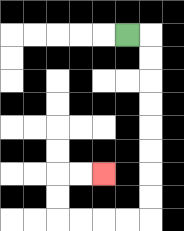{'start': '[5, 1]', 'end': '[4, 7]', 'path_directions': 'R,D,D,D,D,D,D,D,D,L,L,L,L,U,U,R,R', 'path_coordinates': '[[5, 1], [6, 1], [6, 2], [6, 3], [6, 4], [6, 5], [6, 6], [6, 7], [6, 8], [6, 9], [5, 9], [4, 9], [3, 9], [2, 9], [2, 8], [2, 7], [3, 7], [4, 7]]'}